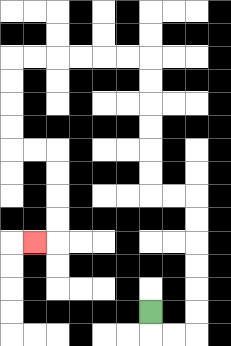{'start': '[6, 13]', 'end': '[1, 10]', 'path_directions': 'D,R,R,U,U,U,U,U,U,L,L,U,U,U,U,U,U,L,L,L,L,L,L,D,D,D,D,R,R,D,D,D,D,L', 'path_coordinates': '[[6, 13], [6, 14], [7, 14], [8, 14], [8, 13], [8, 12], [8, 11], [8, 10], [8, 9], [8, 8], [7, 8], [6, 8], [6, 7], [6, 6], [6, 5], [6, 4], [6, 3], [6, 2], [5, 2], [4, 2], [3, 2], [2, 2], [1, 2], [0, 2], [0, 3], [0, 4], [0, 5], [0, 6], [1, 6], [2, 6], [2, 7], [2, 8], [2, 9], [2, 10], [1, 10]]'}